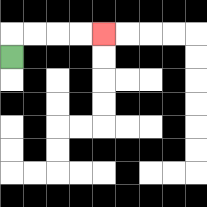{'start': '[0, 2]', 'end': '[4, 1]', 'path_directions': 'U,R,R,R,R', 'path_coordinates': '[[0, 2], [0, 1], [1, 1], [2, 1], [3, 1], [4, 1]]'}